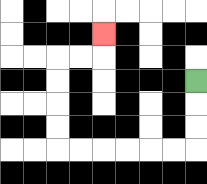{'start': '[8, 3]', 'end': '[4, 1]', 'path_directions': 'D,D,D,L,L,L,L,L,L,U,U,U,U,R,R,U', 'path_coordinates': '[[8, 3], [8, 4], [8, 5], [8, 6], [7, 6], [6, 6], [5, 6], [4, 6], [3, 6], [2, 6], [2, 5], [2, 4], [2, 3], [2, 2], [3, 2], [4, 2], [4, 1]]'}